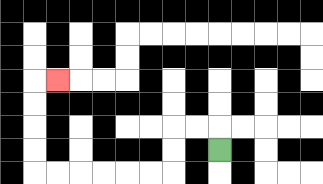{'start': '[9, 6]', 'end': '[2, 3]', 'path_directions': 'U,L,L,D,D,L,L,L,L,L,L,U,U,U,U,R', 'path_coordinates': '[[9, 6], [9, 5], [8, 5], [7, 5], [7, 6], [7, 7], [6, 7], [5, 7], [4, 7], [3, 7], [2, 7], [1, 7], [1, 6], [1, 5], [1, 4], [1, 3], [2, 3]]'}